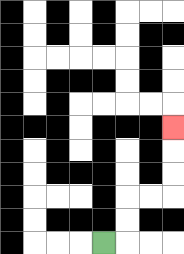{'start': '[4, 10]', 'end': '[7, 5]', 'path_directions': 'R,U,U,R,R,U,U,U', 'path_coordinates': '[[4, 10], [5, 10], [5, 9], [5, 8], [6, 8], [7, 8], [7, 7], [7, 6], [7, 5]]'}